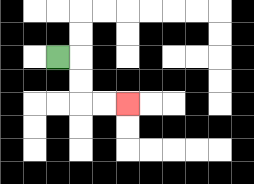{'start': '[2, 2]', 'end': '[5, 4]', 'path_directions': 'R,D,D,R,R', 'path_coordinates': '[[2, 2], [3, 2], [3, 3], [3, 4], [4, 4], [5, 4]]'}